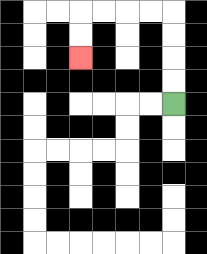{'start': '[7, 4]', 'end': '[3, 2]', 'path_directions': 'U,U,U,U,L,L,L,L,D,D', 'path_coordinates': '[[7, 4], [7, 3], [7, 2], [7, 1], [7, 0], [6, 0], [5, 0], [4, 0], [3, 0], [3, 1], [3, 2]]'}